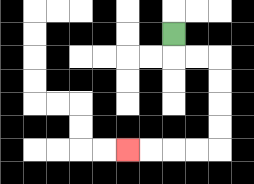{'start': '[7, 1]', 'end': '[5, 6]', 'path_directions': 'D,R,R,D,D,D,D,L,L,L,L', 'path_coordinates': '[[7, 1], [7, 2], [8, 2], [9, 2], [9, 3], [9, 4], [9, 5], [9, 6], [8, 6], [7, 6], [6, 6], [5, 6]]'}